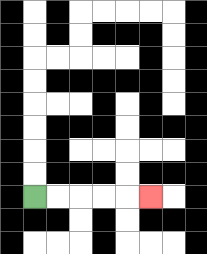{'start': '[1, 8]', 'end': '[6, 8]', 'path_directions': 'R,R,R,R,R', 'path_coordinates': '[[1, 8], [2, 8], [3, 8], [4, 8], [5, 8], [6, 8]]'}